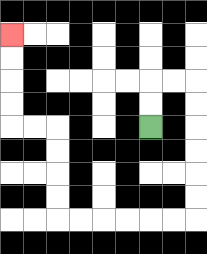{'start': '[6, 5]', 'end': '[0, 1]', 'path_directions': 'U,U,R,R,D,D,D,D,D,D,L,L,L,L,L,L,U,U,U,U,L,L,U,U,U,U', 'path_coordinates': '[[6, 5], [6, 4], [6, 3], [7, 3], [8, 3], [8, 4], [8, 5], [8, 6], [8, 7], [8, 8], [8, 9], [7, 9], [6, 9], [5, 9], [4, 9], [3, 9], [2, 9], [2, 8], [2, 7], [2, 6], [2, 5], [1, 5], [0, 5], [0, 4], [0, 3], [0, 2], [0, 1]]'}